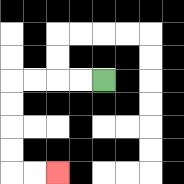{'start': '[4, 3]', 'end': '[2, 7]', 'path_directions': 'L,L,L,L,D,D,D,D,R,R', 'path_coordinates': '[[4, 3], [3, 3], [2, 3], [1, 3], [0, 3], [0, 4], [0, 5], [0, 6], [0, 7], [1, 7], [2, 7]]'}